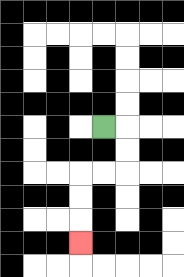{'start': '[4, 5]', 'end': '[3, 10]', 'path_directions': 'R,D,D,L,L,D,D,D', 'path_coordinates': '[[4, 5], [5, 5], [5, 6], [5, 7], [4, 7], [3, 7], [3, 8], [3, 9], [3, 10]]'}